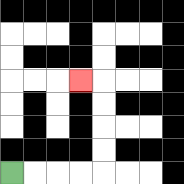{'start': '[0, 7]', 'end': '[3, 3]', 'path_directions': 'R,R,R,R,U,U,U,U,L', 'path_coordinates': '[[0, 7], [1, 7], [2, 7], [3, 7], [4, 7], [4, 6], [4, 5], [4, 4], [4, 3], [3, 3]]'}